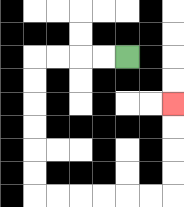{'start': '[5, 2]', 'end': '[7, 4]', 'path_directions': 'L,L,L,L,D,D,D,D,D,D,R,R,R,R,R,R,U,U,U,U', 'path_coordinates': '[[5, 2], [4, 2], [3, 2], [2, 2], [1, 2], [1, 3], [1, 4], [1, 5], [1, 6], [1, 7], [1, 8], [2, 8], [3, 8], [4, 8], [5, 8], [6, 8], [7, 8], [7, 7], [7, 6], [7, 5], [7, 4]]'}